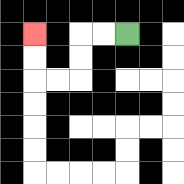{'start': '[5, 1]', 'end': '[1, 1]', 'path_directions': 'L,L,D,D,L,L,U,U', 'path_coordinates': '[[5, 1], [4, 1], [3, 1], [3, 2], [3, 3], [2, 3], [1, 3], [1, 2], [1, 1]]'}